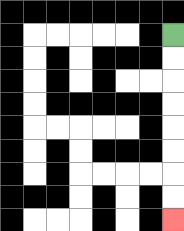{'start': '[7, 1]', 'end': '[7, 9]', 'path_directions': 'D,D,D,D,D,D,D,D', 'path_coordinates': '[[7, 1], [7, 2], [7, 3], [7, 4], [7, 5], [7, 6], [7, 7], [7, 8], [7, 9]]'}